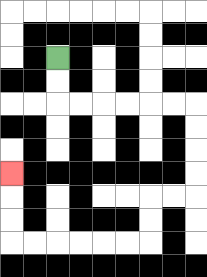{'start': '[2, 2]', 'end': '[0, 7]', 'path_directions': 'D,D,R,R,R,R,R,R,D,D,D,D,L,L,D,D,L,L,L,L,L,L,U,U,U', 'path_coordinates': '[[2, 2], [2, 3], [2, 4], [3, 4], [4, 4], [5, 4], [6, 4], [7, 4], [8, 4], [8, 5], [8, 6], [8, 7], [8, 8], [7, 8], [6, 8], [6, 9], [6, 10], [5, 10], [4, 10], [3, 10], [2, 10], [1, 10], [0, 10], [0, 9], [0, 8], [0, 7]]'}